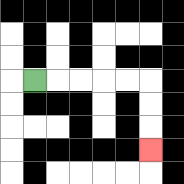{'start': '[1, 3]', 'end': '[6, 6]', 'path_directions': 'R,R,R,R,R,D,D,D', 'path_coordinates': '[[1, 3], [2, 3], [3, 3], [4, 3], [5, 3], [6, 3], [6, 4], [6, 5], [6, 6]]'}